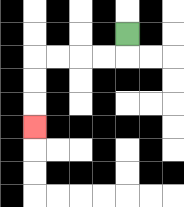{'start': '[5, 1]', 'end': '[1, 5]', 'path_directions': 'D,L,L,L,L,D,D,D', 'path_coordinates': '[[5, 1], [5, 2], [4, 2], [3, 2], [2, 2], [1, 2], [1, 3], [1, 4], [1, 5]]'}